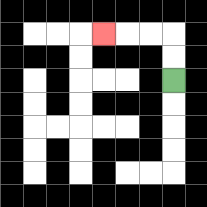{'start': '[7, 3]', 'end': '[4, 1]', 'path_directions': 'U,U,L,L,L', 'path_coordinates': '[[7, 3], [7, 2], [7, 1], [6, 1], [5, 1], [4, 1]]'}